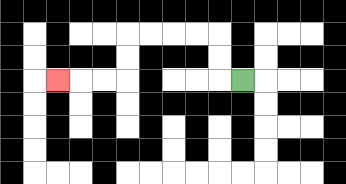{'start': '[10, 3]', 'end': '[2, 3]', 'path_directions': 'L,U,U,L,L,L,L,D,D,L,L,L', 'path_coordinates': '[[10, 3], [9, 3], [9, 2], [9, 1], [8, 1], [7, 1], [6, 1], [5, 1], [5, 2], [5, 3], [4, 3], [3, 3], [2, 3]]'}